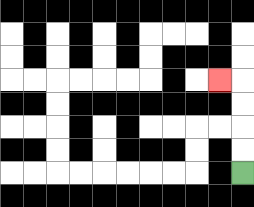{'start': '[10, 7]', 'end': '[9, 3]', 'path_directions': 'U,U,U,U,L', 'path_coordinates': '[[10, 7], [10, 6], [10, 5], [10, 4], [10, 3], [9, 3]]'}